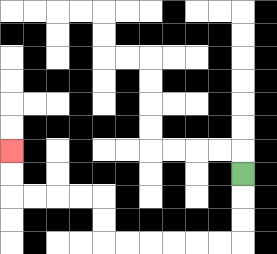{'start': '[10, 7]', 'end': '[0, 6]', 'path_directions': 'D,D,D,L,L,L,L,L,L,U,U,L,L,L,L,U,U', 'path_coordinates': '[[10, 7], [10, 8], [10, 9], [10, 10], [9, 10], [8, 10], [7, 10], [6, 10], [5, 10], [4, 10], [4, 9], [4, 8], [3, 8], [2, 8], [1, 8], [0, 8], [0, 7], [0, 6]]'}